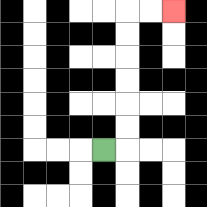{'start': '[4, 6]', 'end': '[7, 0]', 'path_directions': 'R,U,U,U,U,U,U,R,R', 'path_coordinates': '[[4, 6], [5, 6], [5, 5], [5, 4], [5, 3], [5, 2], [5, 1], [5, 0], [6, 0], [7, 0]]'}